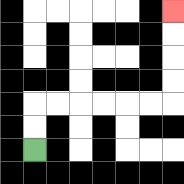{'start': '[1, 6]', 'end': '[7, 0]', 'path_directions': 'U,U,R,R,R,R,R,R,U,U,U,U', 'path_coordinates': '[[1, 6], [1, 5], [1, 4], [2, 4], [3, 4], [4, 4], [5, 4], [6, 4], [7, 4], [7, 3], [7, 2], [7, 1], [7, 0]]'}